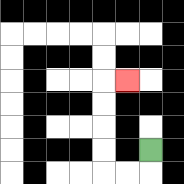{'start': '[6, 6]', 'end': '[5, 3]', 'path_directions': 'D,L,L,U,U,U,U,R', 'path_coordinates': '[[6, 6], [6, 7], [5, 7], [4, 7], [4, 6], [4, 5], [4, 4], [4, 3], [5, 3]]'}